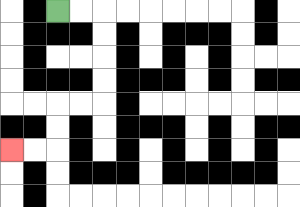{'start': '[2, 0]', 'end': '[0, 6]', 'path_directions': 'R,R,D,D,D,D,L,L,D,D,L,L', 'path_coordinates': '[[2, 0], [3, 0], [4, 0], [4, 1], [4, 2], [4, 3], [4, 4], [3, 4], [2, 4], [2, 5], [2, 6], [1, 6], [0, 6]]'}